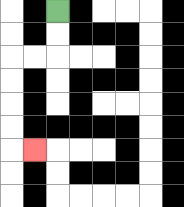{'start': '[2, 0]', 'end': '[1, 6]', 'path_directions': 'D,D,L,L,D,D,D,D,R', 'path_coordinates': '[[2, 0], [2, 1], [2, 2], [1, 2], [0, 2], [0, 3], [0, 4], [0, 5], [0, 6], [1, 6]]'}